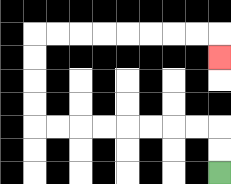{'start': '[9, 7]', 'end': '[9, 2]', 'path_directions': 'U,U,L,L,L,L,L,L,L,L,U,U,U,U,R,R,R,R,R,R,R,R,D', 'path_coordinates': '[[9, 7], [9, 6], [9, 5], [8, 5], [7, 5], [6, 5], [5, 5], [4, 5], [3, 5], [2, 5], [1, 5], [1, 4], [1, 3], [1, 2], [1, 1], [2, 1], [3, 1], [4, 1], [5, 1], [6, 1], [7, 1], [8, 1], [9, 1], [9, 2]]'}